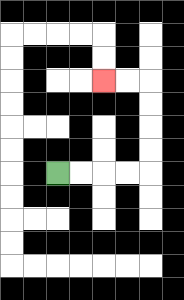{'start': '[2, 7]', 'end': '[4, 3]', 'path_directions': 'R,R,R,R,U,U,U,U,L,L', 'path_coordinates': '[[2, 7], [3, 7], [4, 7], [5, 7], [6, 7], [6, 6], [6, 5], [6, 4], [6, 3], [5, 3], [4, 3]]'}